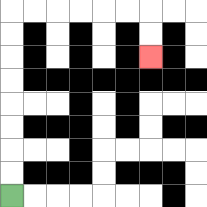{'start': '[0, 8]', 'end': '[6, 2]', 'path_directions': 'U,U,U,U,U,U,U,U,R,R,R,R,R,R,D,D', 'path_coordinates': '[[0, 8], [0, 7], [0, 6], [0, 5], [0, 4], [0, 3], [0, 2], [0, 1], [0, 0], [1, 0], [2, 0], [3, 0], [4, 0], [5, 0], [6, 0], [6, 1], [6, 2]]'}